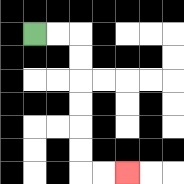{'start': '[1, 1]', 'end': '[5, 7]', 'path_directions': 'R,R,D,D,D,D,D,D,R,R', 'path_coordinates': '[[1, 1], [2, 1], [3, 1], [3, 2], [3, 3], [3, 4], [3, 5], [3, 6], [3, 7], [4, 7], [5, 7]]'}